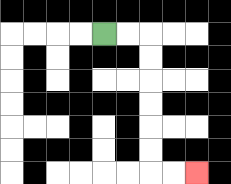{'start': '[4, 1]', 'end': '[8, 7]', 'path_directions': 'R,R,D,D,D,D,D,D,R,R', 'path_coordinates': '[[4, 1], [5, 1], [6, 1], [6, 2], [6, 3], [6, 4], [6, 5], [6, 6], [6, 7], [7, 7], [8, 7]]'}